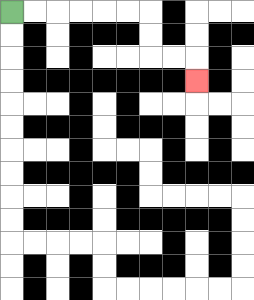{'start': '[0, 0]', 'end': '[8, 3]', 'path_directions': 'R,R,R,R,R,R,D,D,R,R,D', 'path_coordinates': '[[0, 0], [1, 0], [2, 0], [3, 0], [4, 0], [5, 0], [6, 0], [6, 1], [6, 2], [7, 2], [8, 2], [8, 3]]'}